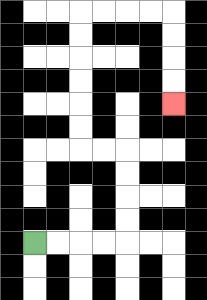{'start': '[1, 10]', 'end': '[7, 4]', 'path_directions': 'R,R,R,R,U,U,U,U,L,L,U,U,U,U,U,U,R,R,R,R,D,D,D,D', 'path_coordinates': '[[1, 10], [2, 10], [3, 10], [4, 10], [5, 10], [5, 9], [5, 8], [5, 7], [5, 6], [4, 6], [3, 6], [3, 5], [3, 4], [3, 3], [3, 2], [3, 1], [3, 0], [4, 0], [5, 0], [6, 0], [7, 0], [7, 1], [7, 2], [7, 3], [7, 4]]'}